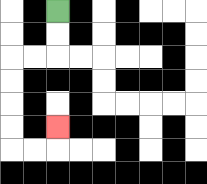{'start': '[2, 0]', 'end': '[2, 5]', 'path_directions': 'D,D,L,L,D,D,D,D,R,R,U', 'path_coordinates': '[[2, 0], [2, 1], [2, 2], [1, 2], [0, 2], [0, 3], [0, 4], [0, 5], [0, 6], [1, 6], [2, 6], [2, 5]]'}